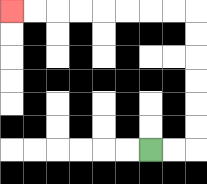{'start': '[6, 6]', 'end': '[0, 0]', 'path_directions': 'R,R,U,U,U,U,U,U,L,L,L,L,L,L,L,L', 'path_coordinates': '[[6, 6], [7, 6], [8, 6], [8, 5], [8, 4], [8, 3], [8, 2], [8, 1], [8, 0], [7, 0], [6, 0], [5, 0], [4, 0], [3, 0], [2, 0], [1, 0], [0, 0]]'}